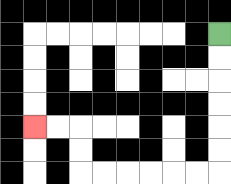{'start': '[9, 1]', 'end': '[1, 5]', 'path_directions': 'D,D,D,D,D,D,L,L,L,L,L,L,U,U,L,L', 'path_coordinates': '[[9, 1], [9, 2], [9, 3], [9, 4], [9, 5], [9, 6], [9, 7], [8, 7], [7, 7], [6, 7], [5, 7], [4, 7], [3, 7], [3, 6], [3, 5], [2, 5], [1, 5]]'}